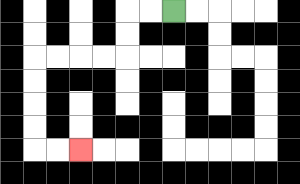{'start': '[7, 0]', 'end': '[3, 6]', 'path_directions': 'L,L,D,D,L,L,L,L,D,D,D,D,R,R', 'path_coordinates': '[[7, 0], [6, 0], [5, 0], [5, 1], [5, 2], [4, 2], [3, 2], [2, 2], [1, 2], [1, 3], [1, 4], [1, 5], [1, 6], [2, 6], [3, 6]]'}